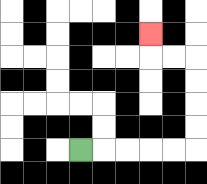{'start': '[3, 6]', 'end': '[6, 1]', 'path_directions': 'R,R,R,R,R,U,U,U,U,L,L,U', 'path_coordinates': '[[3, 6], [4, 6], [5, 6], [6, 6], [7, 6], [8, 6], [8, 5], [8, 4], [8, 3], [8, 2], [7, 2], [6, 2], [6, 1]]'}